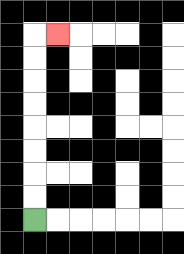{'start': '[1, 9]', 'end': '[2, 1]', 'path_directions': 'U,U,U,U,U,U,U,U,R', 'path_coordinates': '[[1, 9], [1, 8], [1, 7], [1, 6], [1, 5], [1, 4], [1, 3], [1, 2], [1, 1], [2, 1]]'}